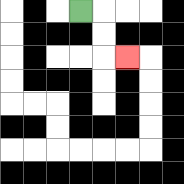{'start': '[3, 0]', 'end': '[5, 2]', 'path_directions': 'R,D,D,R', 'path_coordinates': '[[3, 0], [4, 0], [4, 1], [4, 2], [5, 2]]'}